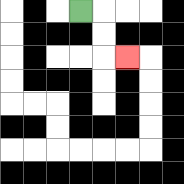{'start': '[3, 0]', 'end': '[5, 2]', 'path_directions': 'R,D,D,R', 'path_coordinates': '[[3, 0], [4, 0], [4, 1], [4, 2], [5, 2]]'}